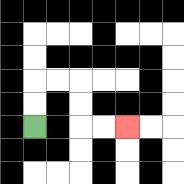{'start': '[1, 5]', 'end': '[5, 5]', 'path_directions': 'U,U,R,R,D,D,R,R', 'path_coordinates': '[[1, 5], [1, 4], [1, 3], [2, 3], [3, 3], [3, 4], [3, 5], [4, 5], [5, 5]]'}